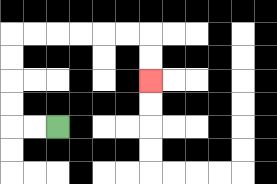{'start': '[2, 5]', 'end': '[6, 3]', 'path_directions': 'L,L,U,U,U,U,R,R,R,R,R,R,D,D', 'path_coordinates': '[[2, 5], [1, 5], [0, 5], [0, 4], [0, 3], [0, 2], [0, 1], [1, 1], [2, 1], [3, 1], [4, 1], [5, 1], [6, 1], [6, 2], [6, 3]]'}